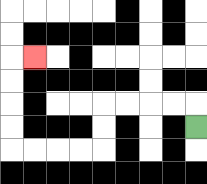{'start': '[8, 5]', 'end': '[1, 2]', 'path_directions': 'U,L,L,L,L,D,D,L,L,L,L,U,U,U,U,R', 'path_coordinates': '[[8, 5], [8, 4], [7, 4], [6, 4], [5, 4], [4, 4], [4, 5], [4, 6], [3, 6], [2, 6], [1, 6], [0, 6], [0, 5], [0, 4], [0, 3], [0, 2], [1, 2]]'}